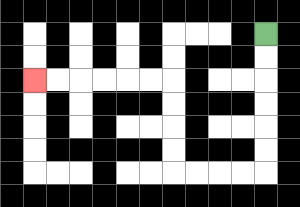{'start': '[11, 1]', 'end': '[1, 3]', 'path_directions': 'D,D,D,D,D,D,L,L,L,L,U,U,U,U,L,L,L,L,L,L', 'path_coordinates': '[[11, 1], [11, 2], [11, 3], [11, 4], [11, 5], [11, 6], [11, 7], [10, 7], [9, 7], [8, 7], [7, 7], [7, 6], [7, 5], [7, 4], [7, 3], [6, 3], [5, 3], [4, 3], [3, 3], [2, 3], [1, 3]]'}